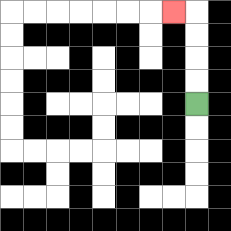{'start': '[8, 4]', 'end': '[7, 0]', 'path_directions': 'U,U,U,U,L', 'path_coordinates': '[[8, 4], [8, 3], [8, 2], [8, 1], [8, 0], [7, 0]]'}